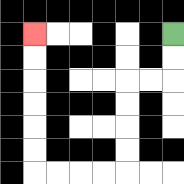{'start': '[7, 1]', 'end': '[1, 1]', 'path_directions': 'D,D,L,L,D,D,D,D,L,L,L,L,U,U,U,U,U,U', 'path_coordinates': '[[7, 1], [7, 2], [7, 3], [6, 3], [5, 3], [5, 4], [5, 5], [5, 6], [5, 7], [4, 7], [3, 7], [2, 7], [1, 7], [1, 6], [1, 5], [1, 4], [1, 3], [1, 2], [1, 1]]'}